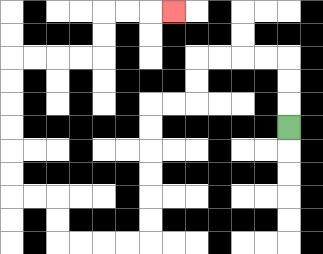{'start': '[12, 5]', 'end': '[7, 0]', 'path_directions': 'U,U,U,L,L,L,L,D,D,L,L,D,D,D,D,D,D,L,L,L,L,U,U,L,L,U,U,U,U,U,U,R,R,R,R,U,U,R,R,R', 'path_coordinates': '[[12, 5], [12, 4], [12, 3], [12, 2], [11, 2], [10, 2], [9, 2], [8, 2], [8, 3], [8, 4], [7, 4], [6, 4], [6, 5], [6, 6], [6, 7], [6, 8], [6, 9], [6, 10], [5, 10], [4, 10], [3, 10], [2, 10], [2, 9], [2, 8], [1, 8], [0, 8], [0, 7], [0, 6], [0, 5], [0, 4], [0, 3], [0, 2], [1, 2], [2, 2], [3, 2], [4, 2], [4, 1], [4, 0], [5, 0], [6, 0], [7, 0]]'}